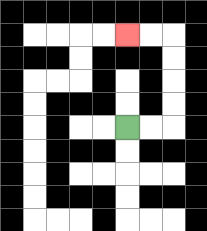{'start': '[5, 5]', 'end': '[5, 1]', 'path_directions': 'R,R,U,U,U,U,L,L', 'path_coordinates': '[[5, 5], [6, 5], [7, 5], [7, 4], [7, 3], [7, 2], [7, 1], [6, 1], [5, 1]]'}